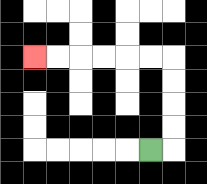{'start': '[6, 6]', 'end': '[1, 2]', 'path_directions': 'R,U,U,U,U,L,L,L,L,L,L', 'path_coordinates': '[[6, 6], [7, 6], [7, 5], [7, 4], [7, 3], [7, 2], [6, 2], [5, 2], [4, 2], [3, 2], [2, 2], [1, 2]]'}